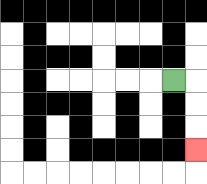{'start': '[7, 3]', 'end': '[8, 6]', 'path_directions': 'R,D,D,D', 'path_coordinates': '[[7, 3], [8, 3], [8, 4], [8, 5], [8, 6]]'}